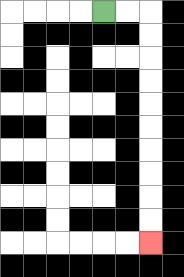{'start': '[4, 0]', 'end': '[6, 10]', 'path_directions': 'R,R,D,D,D,D,D,D,D,D,D,D', 'path_coordinates': '[[4, 0], [5, 0], [6, 0], [6, 1], [6, 2], [6, 3], [6, 4], [6, 5], [6, 6], [6, 7], [6, 8], [6, 9], [6, 10]]'}